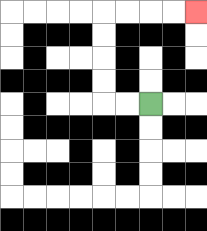{'start': '[6, 4]', 'end': '[8, 0]', 'path_directions': 'L,L,U,U,U,U,R,R,R,R', 'path_coordinates': '[[6, 4], [5, 4], [4, 4], [4, 3], [4, 2], [4, 1], [4, 0], [5, 0], [6, 0], [7, 0], [8, 0]]'}